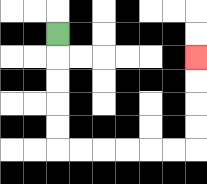{'start': '[2, 1]', 'end': '[8, 2]', 'path_directions': 'D,D,D,D,D,R,R,R,R,R,R,U,U,U,U', 'path_coordinates': '[[2, 1], [2, 2], [2, 3], [2, 4], [2, 5], [2, 6], [3, 6], [4, 6], [5, 6], [6, 6], [7, 6], [8, 6], [8, 5], [8, 4], [8, 3], [8, 2]]'}